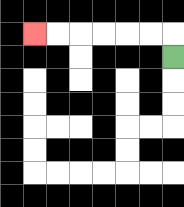{'start': '[7, 2]', 'end': '[1, 1]', 'path_directions': 'U,L,L,L,L,L,L', 'path_coordinates': '[[7, 2], [7, 1], [6, 1], [5, 1], [4, 1], [3, 1], [2, 1], [1, 1]]'}